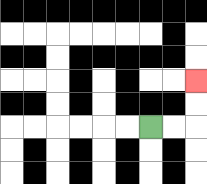{'start': '[6, 5]', 'end': '[8, 3]', 'path_directions': 'R,R,U,U', 'path_coordinates': '[[6, 5], [7, 5], [8, 5], [8, 4], [8, 3]]'}